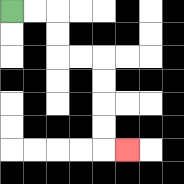{'start': '[0, 0]', 'end': '[5, 6]', 'path_directions': 'R,R,D,D,R,R,D,D,D,D,R', 'path_coordinates': '[[0, 0], [1, 0], [2, 0], [2, 1], [2, 2], [3, 2], [4, 2], [4, 3], [4, 4], [4, 5], [4, 6], [5, 6]]'}